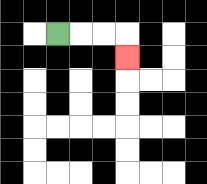{'start': '[2, 1]', 'end': '[5, 2]', 'path_directions': 'R,R,R,D', 'path_coordinates': '[[2, 1], [3, 1], [4, 1], [5, 1], [5, 2]]'}